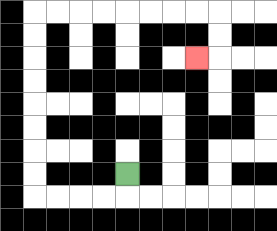{'start': '[5, 7]', 'end': '[8, 2]', 'path_directions': 'D,L,L,L,L,U,U,U,U,U,U,U,U,R,R,R,R,R,R,R,R,D,D,L', 'path_coordinates': '[[5, 7], [5, 8], [4, 8], [3, 8], [2, 8], [1, 8], [1, 7], [1, 6], [1, 5], [1, 4], [1, 3], [1, 2], [1, 1], [1, 0], [2, 0], [3, 0], [4, 0], [5, 0], [6, 0], [7, 0], [8, 0], [9, 0], [9, 1], [9, 2], [8, 2]]'}